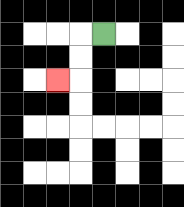{'start': '[4, 1]', 'end': '[2, 3]', 'path_directions': 'L,D,D,L', 'path_coordinates': '[[4, 1], [3, 1], [3, 2], [3, 3], [2, 3]]'}